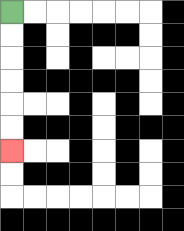{'start': '[0, 0]', 'end': '[0, 6]', 'path_directions': 'D,D,D,D,D,D', 'path_coordinates': '[[0, 0], [0, 1], [0, 2], [0, 3], [0, 4], [0, 5], [0, 6]]'}